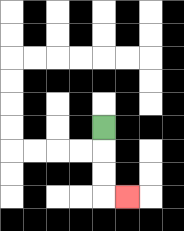{'start': '[4, 5]', 'end': '[5, 8]', 'path_directions': 'D,D,D,R', 'path_coordinates': '[[4, 5], [4, 6], [4, 7], [4, 8], [5, 8]]'}